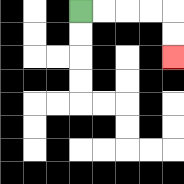{'start': '[3, 0]', 'end': '[7, 2]', 'path_directions': 'R,R,R,R,D,D', 'path_coordinates': '[[3, 0], [4, 0], [5, 0], [6, 0], [7, 0], [7, 1], [7, 2]]'}